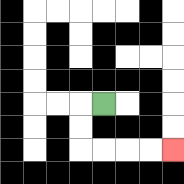{'start': '[4, 4]', 'end': '[7, 6]', 'path_directions': 'L,D,D,R,R,R,R', 'path_coordinates': '[[4, 4], [3, 4], [3, 5], [3, 6], [4, 6], [5, 6], [6, 6], [7, 6]]'}